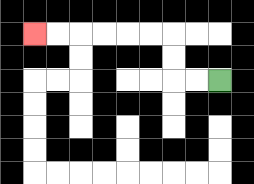{'start': '[9, 3]', 'end': '[1, 1]', 'path_directions': 'L,L,U,U,L,L,L,L,L,L', 'path_coordinates': '[[9, 3], [8, 3], [7, 3], [7, 2], [7, 1], [6, 1], [5, 1], [4, 1], [3, 1], [2, 1], [1, 1]]'}